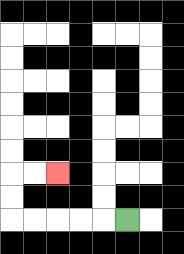{'start': '[5, 9]', 'end': '[2, 7]', 'path_directions': 'L,L,L,L,L,U,U,R,R', 'path_coordinates': '[[5, 9], [4, 9], [3, 9], [2, 9], [1, 9], [0, 9], [0, 8], [0, 7], [1, 7], [2, 7]]'}